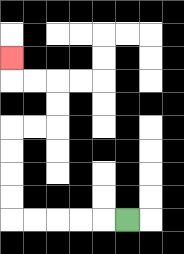{'start': '[5, 9]', 'end': '[0, 2]', 'path_directions': 'L,L,L,L,L,U,U,U,U,R,R,U,U,L,L,U', 'path_coordinates': '[[5, 9], [4, 9], [3, 9], [2, 9], [1, 9], [0, 9], [0, 8], [0, 7], [0, 6], [0, 5], [1, 5], [2, 5], [2, 4], [2, 3], [1, 3], [0, 3], [0, 2]]'}